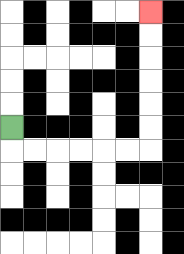{'start': '[0, 5]', 'end': '[6, 0]', 'path_directions': 'D,R,R,R,R,R,R,U,U,U,U,U,U', 'path_coordinates': '[[0, 5], [0, 6], [1, 6], [2, 6], [3, 6], [4, 6], [5, 6], [6, 6], [6, 5], [6, 4], [6, 3], [6, 2], [6, 1], [6, 0]]'}